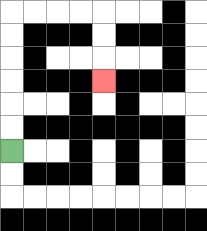{'start': '[0, 6]', 'end': '[4, 3]', 'path_directions': 'U,U,U,U,U,U,R,R,R,R,D,D,D', 'path_coordinates': '[[0, 6], [0, 5], [0, 4], [0, 3], [0, 2], [0, 1], [0, 0], [1, 0], [2, 0], [3, 0], [4, 0], [4, 1], [4, 2], [4, 3]]'}